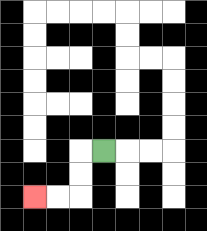{'start': '[4, 6]', 'end': '[1, 8]', 'path_directions': 'L,D,D,L,L', 'path_coordinates': '[[4, 6], [3, 6], [3, 7], [3, 8], [2, 8], [1, 8]]'}